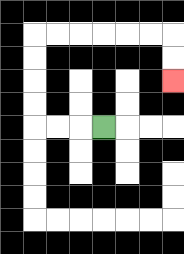{'start': '[4, 5]', 'end': '[7, 3]', 'path_directions': 'L,L,L,U,U,U,U,R,R,R,R,R,R,D,D', 'path_coordinates': '[[4, 5], [3, 5], [2, 5], [1, 5], [1, 4], [1, 3], [1, 2], [1, 1], [2, 1], [3, 1], [4, 1], [5, 1], [6, 1], [7, 1], [7, 2], [7, 3]]'}